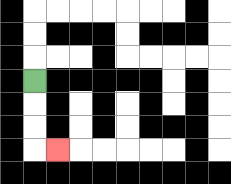{'start': '[1, 3]', 'end': '[2, 6]', 'path_directions': 'D,D,D,R', 'path_coordinates': '[[1, 3], [1, 4], [1, 5], [1, 6], [2, 6]]'}